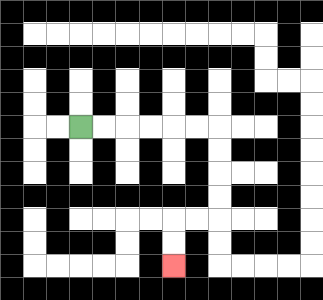{'start': '[3, 5]', 'end': '[7, 11]', 'path_directions': 'R,R,R,R,R,R,D,D,D,D,L,L,D,D', 'path_coordinates': '[[3, 5], [4, 5], [5, 5], [6, 5], [7, 5], [8, 5], [9, 5], [9, 6], [9, 7], [9, 8], [9, 9], [8, 9], [7, 9], [7, 10], [7, 11]]'}